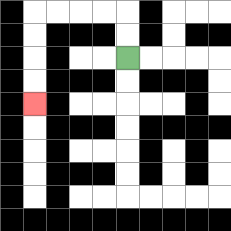{'start': '[5, 2]', 'end': '[1, 4]', 'path_directions': 'U,U,L,L,L,L,D,D,D,D', 'path_coordinates': '[[5, 2], [5, 1], [5, 0], [4, 0], [3, 0], [2, 0], [1, 0], [1, 1], [1, 2], [1, 3], [1, 4]]'}